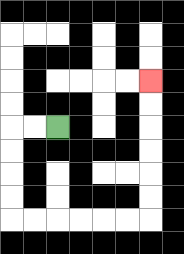{'start': '[2, 5]', 'end': '[6, 3]', 'path_directions': 'L,L,D,D,D,D,R,R,R,R,R,R,U,U,U,U,U,U', 'path_coordinates': '[[2, 5], [1, 5], [0, 5], [0, 6], [0, 7], [0, 8], [0, 9], [1, 9], [2, 9], [3, 9], [4, 9], [5, 9], [6, 9], [6, 8], [6, 7], [6, 6], [6, 5], [6, 4], [6, 3]]'}